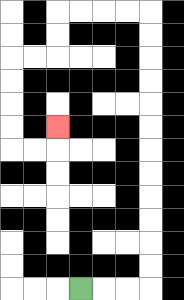{'start': '[3, 12]', 'end': '[2, 5]', 'path_directions': 'R,R,R,U,U,U,U,U,U,U,U,U,U,U,U,L,L,L,L,D,D,L,L,D,D,D,D,R,R,U', 'path_coordinates': '[[3, 12], [4, 12], [5, 12], [6, 12], [6, 11], [6, 10], [6, 9], [6, 8], [6, 7], [6, 6], [6, 5], [6, 4], [6, 3], [6, 2], [6, 1], [6, 0], [5, 0], [4, 0], [3, 0], [2, 0], [2, 1], [2, 2], [1, 2], [0, 2], [0, 3], [0, 4], [0, 5], [0, 6], [1, 6], [2, 6], [2, 5]]'}